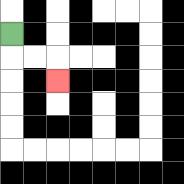{'start': '[0, 1]', 'end': '[2, 3]', 'path_directions': 'D,R,R,D', 'path_coordinates': '[[0, 1], [0, 2], [1, 2], [2, 2], [2, 3]]'}